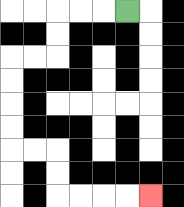{'start': '[5, 0]', 'end': '[6, 8]', 'path_directions': 'L,L,L,D,D,L,L,D,D,D,D,R,R,D,D,R,R,R,R', 'path_coordinates': '[[5, 0], [4, 0], [3, 0], [2, 0], [2, 1], [2, 2], [1, 2], [0, 2], [0, 3], [0, 4], [0, 5], [0, 6], [1, 6], [2, 6], [2, 7], [2, 8], [3, 8], [4, 8], [5, 8], [6, 8]]'}